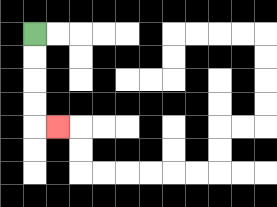{'start': '[1, 1]', 'end': '[2, 5]', 'path_directions': 'D,D,D,D,R', 'path_coordinates': '[[1, 1], [1, 2], [1, 3], [1, 4], [1, 5], [2, 5]]'}